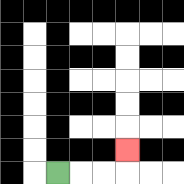{'start': '[2, 7]', 'end': '[5, 6]', 'path_directions': 'R,R,R,U', 'path_coordinates': '[[2, 7], [3, 7], [4, 7], [5, 7], [5, 6]]'}